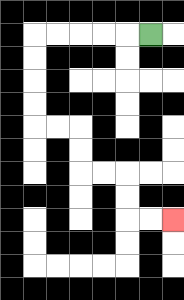{'start': '[6, 1]', 'end': '[7, 9]', 'path_directions': 'L,L,L,L,L,D,D,D,D,R,R,D,D,R,R,D,D,R,R', 'path_coordinates': '[[6, 1], [5, 1], [4, 1], [3, 1], [2, 1], [1, 1], [1, 2], [1, 3], [1, 4], [1, 5], [2, 5], [3, 5], [3, 6], [3, 7], [4, 7], [5, 7], [5, 8], [5, 9], [6, 9], [7, 9]]'}